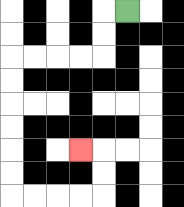{'start': '[5, 0]', 'end': '[3, 6]', 'path_directions': 'L,D,D,L,L,L,L,D,D,D,D,D,D,R,R,R,R,U,U,L', 'path_coordinates': '[[5, 0], [4, 0], [4, 1], [4, 2], [3, 2], [2, 2], [1, 2], [0, 2], [0, 3], [0, 4], [0, 5], [0, 6], [0, 7], [0, 8], [1, 8], [2, 8], [3, 8], [4, 8], [4, 7], [4, 6], [3, 6]]'}